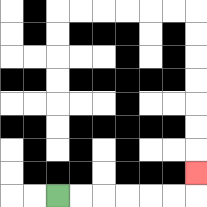{'start': '[2, 8]', 'end': '[8, 7]', 'path_directions': 'R,R,R,R,R,R,U', 'path_coordinates': '[[2, 8], [3, 8], [4, 8], [5, 8], [6, 8], [7, 8], [8, 8], [8, 7]]'}